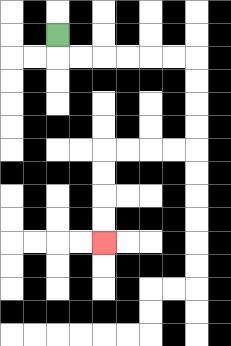{'start': '[2, 1]', 'end': '[4, 10]', 'path_directions': 'D,R,R,R,R,R,R,D,D,D,D,L,L,L,L,D,D,D,D', 'path_coordinates': '[[2, 1], [2, 2], [3, 2], [4, 2], [5, 2], [6, 2], [7, 2], [8, 2], [8, 3], [8, 4], [8, 5], [8, 6], [7, 6], [6, 6], [5, 6], [4, 6], [4, 7], [4, 8], [4, 9], [4, 10]]'}